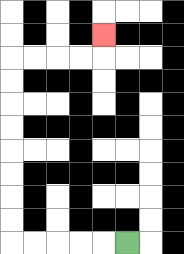{'start': '[5, 10]', 'end': '[4, 1]', 'path_directions': 'L,L,L,L,L,U,U,U,U,U,U,U,U,R,R,R,R,U', 'path_coordinates': '[[5, 10], [4, 10], [3, 10], [2, 10], [1, 10], [0, 10], [0, 9], [0, 8], [0, 7], [0, 6], [0, 5], [0, 4], [0, 3], [0, 2], [1, 2], [2, 2], [3, 2], [4, 2], [4, 1]]'}